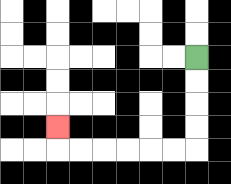{'start': '[8, 2]', 'end': '[2, 5]', 'path_directions': 'D,D,D,D,L,L,L,L,L,L,U', 'path_coordinates': '[[8, 2], [8, 3], [8, 4], [8, 5], [8, 6], [7, 6], [6, 6], [5, 6], [4, 6], [3, 6], [2, 6], [2, 5]]'}